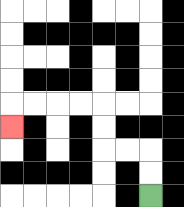{'start': '[6, 8]', 'end': '[0, 5]', 'path_directions': 'U,U,L,L,U,U,L,L,L,L,D', 'path_coordinates': '[[6, 8], [6, 7], [6, 6], [5, 6], [4, 6], [4, 5], [4, 4], [3, 4], [2, 4], [1, 4], [0, 4], [0, 5]]'}